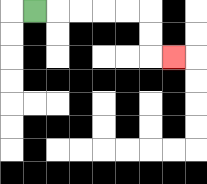{'start': '[1, 0]', 'end': '[7, 2]', 'path_directions': 'R,R,R,R,R,D,D,R', 'path_coordinates': '[[1, 0], [2, 0], [3, 0], [4, 0], [5, 0], [6, 0], [6, 1], [6, 2], [7, 2]]'}